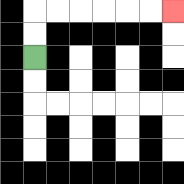{'start': '[1, 2]', 'end': '[7, 0]', 'path_directions': 'U,U,R,R,R,R,R,R', 'path_coordinates': '[[1, 2], [1, 1], [1, 0], [2, 0], [3, 0], [4, 0], [5, 0], [6, 0], [7, 0]]'}